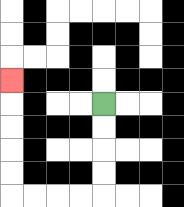{'start': '[4, 4]', 'end': '[0, 3]', 'path_directions': 'D,D,D,D,L,L,L,L,U,U,U,U,U', 'path_coordinates': '[[4, 4], [4, 5], [4, 6], [4, 7], [4, 8], [3, 8], [2, 8], [1, 8], [0, 8], [0, 7], [0, 6], [0, 5], [0, 4], [0, 3]]'}